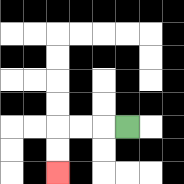{'start': '[5, 5]', 'end': '[2, 7]', 'path_directions': 'L,L,L,D,D', 'path_coordinates': '[[5, 5], [4, 5], [3, 5], [2, 5], [2, 6], [2, 7]]'}